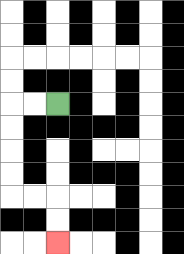{'start': '[2, 4]', 'end': '[2, 10]', 'path_directions': 'L,L,D,D,D,D,R,R,D,D', 'path_coordinates': '[[2, 4], [1, 4], [0, 4], [0, 5], [0, 6], [0, 7], [0, 8], [1, 8], [2, 8], [2, 9], [2, 10]]'}